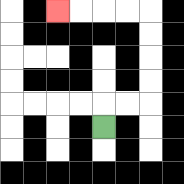{'start': '[4, 5]', 'end': '[2, 0]', 'path_directions': 'U,R,R,U,U,U,U,L,L,L,L', 'path_coordinates': '[[4, 5], [4, 4], [5, 4], [6, 4], [6, 3], [6, 2], [6, 1], [6, 0], [5, 0], [4, 0], [3, 0], [2, 0]]'}